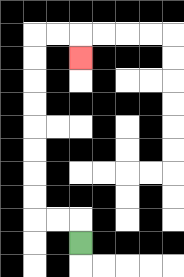{'start': '[3, 10]', 'end': '[3, 2]', 'path_directions': 'U,L,L,U,U,U,U,U,U,U,U,R,R,D', 'path_coordinates': '[[3, 10], [3, 9], [2, 9], [1, 9], [1, 8], [1, 7], [1, 6], [1, 5], [1, 4], [1, 3], [1, 2], [1, 1], [2, 1], [3, 1], [3, 2]]'}